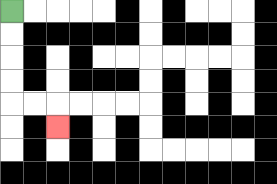{'start': '[0, 0]', 'end': '[2, 5]', 'path_directions': 'D,D,D,D,R,R,D', 'path_coordinates': '[[0, 0], [0, 1], [0, 2], [0, 3], [0, 4], [1, 4], [2, 4], [2, 5]]'}